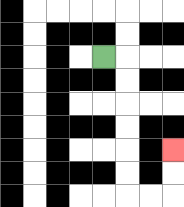{'start': '[4, 2]', 'end': '[7, 6]', 'path_directions': 'R,D,D,D,D,D,D,R,R,U,U', 'path_coordinates': '[[4, 2], [5, 2], [5, 3], [5, 4], [5, 5], [5, 6], [5, 7], [5, 8], [6, 8], [7, 8], [7, 7], [7, 6]]'}